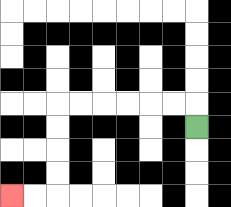{'start': '[8, 5]', 'end': '[0, 8]', 'path_directions': 'U,L,L,L,L,L,L,D,D,D,D,L,L', 'path_coordinates': '[[8, 5], [8, 4], [7, 4], [6, 4], [5, 4], [4, 4], [3, 4], [2, 4], [2, 5], [2, 6], [2, 7], [2, 8], [1, 8], [0, 8]]'}